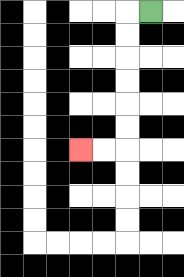{'start': '[6, 0]', 'end': '[3, 6]', 'path_directions': 'L,D,D,D,D,D,D,L,L', 'path_coordinates': '[[6, 0], [5, 0], [5, 1], [5, 2], [5, 3], [5, 4], [5, 5], [5, 6], [4, 6], [3, 6]]'}